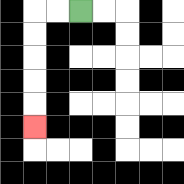{'start': '[3, 0]', 'end': '[1, 5]', 'path_directions': 'L,L,D,D,D,D,D', 'path_coordinates': '[[3, 0], [2, 0], [1, 0], [1, 1], [1, 2], [1, 3], [1, 4], [1, 5]]'}